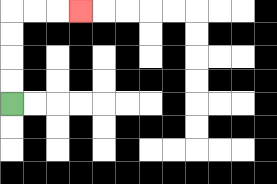{'start': '[0, 4]', 'end': '[3, 0]', 'path_directions': 'U,U,U,U,R,R,R', 'path_coordinates': '[[0, 4], [0, 3], [0, 2], [0, 1], [0, 0], [1, 0], [2, 0], [3, 0]]'}